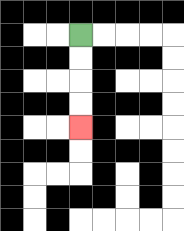{'start': '[3, 1]', 'end': '[3, 5]', 'path_directions': 'D,D,D,D', 'path_coordinates': '[[3, 1], [3, 2], [3, 3], [3, 4], [3, 5]]'}